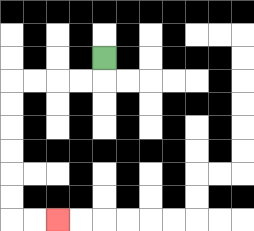{'start': '[4, 2]', 'end': '[2, 9]', 'path_directions': 'D,L,L,L,L,D,D,D,D,D,D,R,R', 'path_coordinates': '[[4, 2], [4, 3], [3, 3], [2, 3], [1, 3], [0, 3], [0, 4], [0, 5], [0, 6], [0, 7], [0, 8], [0, 9], [1, 9], [2, 9]]'}